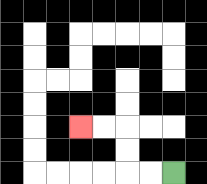{'start': '[7, 7]', 'end': '[3, 5]', 'path_directions': 'L,L,U,U,L,L', 'path_coordinates': '[[7, 7], [6, 7], [5, 7], [5, 6], [5, 5], [4, 5], [3, 5]]'}